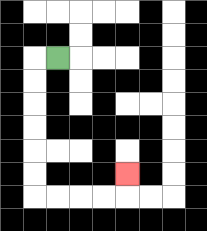{'start': '[2, 2]', 'end': '[5, 7]', 'path_directions': 'L,D,D,D,D,D,D,R,R,R,R,U', 'path_coordinates': '[[2, 2], [1, 2], [1, 3], [1, 4], [1, 5], [1, 6], [1, 7], [1, 8], [2, 8], [3, 8], [4, 8], [5, 8], [5, 7]]'}